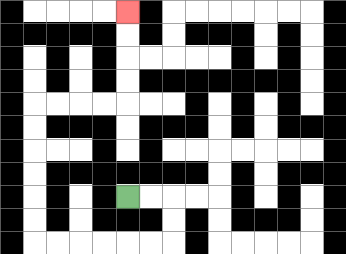{'start': '[5, 8]', 'end': '[5, 0]', 'path_directions': 'R,R,D,D,L,L,L,L,L,L,U,U,U,U,U,U,R,R,R,R,U,U,U,U', 'path_coordinates': '[[5, 8], [6, 8], [7, 8], [7, 9], [7, 10], [6, 10], [5, 10], [4, 10], [3, 10], [2, 10], [1, 10], [1, 9], [1, 8], [1, 7], [1, 6], [1, 5], [1, 4], [2, 4], [3, 4], [4, 4], [5, 4], [5, 3], [5, 2], [5, 1], [5, 0]]'}